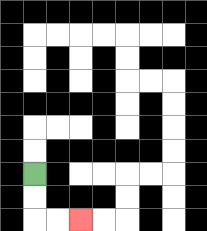{'start': '[1, 7]', 'end': '[3, 9]', 'path_directions': 'D,D,R,R', 'path_coordinates': '[[1, 7], [1, 8], [1, 9], [2, 9], [3, 9]]'}